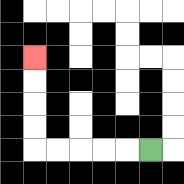{'start': '[6, 6]', 'end': '[1, 2]', 'path_directions': 'L,L,L,L,L,U,U,U,U', 'path_coordinates': '[[6, 6], [5, 6], [4, 6], [3, 6], [2, 6], [1, 6], [1, 5], [1, 4], [1, 3], [1, 2]]'}